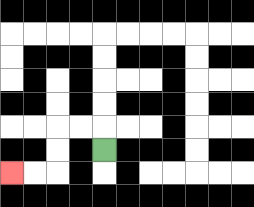{'start': '[4, 6]', 'end': '[0, 7]', 'path_directions': 'U,L,L,D,D,L,L', 'path_coordinates': '[[4, 6], [4, 5], [3, 5], [2, 5], [2, 6], [2, 7], [1, 7], [0, 7]]'}